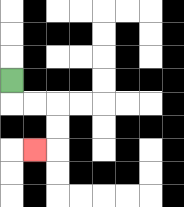{'start': '[0, 3]', 'end': '[1, 6]', 'path_directions': 'D,R,R,D,D,L', 'path_coordinates': '[[0, 3], [0, 4], [1, 4], [2, 4], [2, 5], [2, 6], [1, 6]]'}